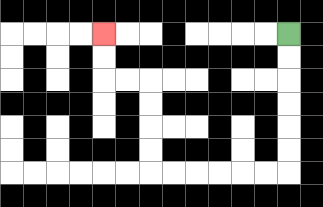{'start': '[12, 1]', 'end': '[4, 1]', 'path_directions': 'D,D,D,D,D,D,L,L,L,L,L,L,U,U,U,U,L,L,U,U', 'path_coordinates': '[[12, 1], [12, 2], [12, 3], [12, 4], [12, 5], [12, 6], [12, 7], [11, 7], [10, 7], [9, 7], [8, 7], [7, 7], [6, 7], [6, 6], [6, 5], [6, 4], [6, 3], [5, 3], [4, 3], [4, 2], [4, 1]]'}